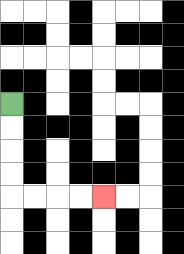{'start': '[0, 4]', 'end': '[4, 8]', 'path_directions': 'D,D,D,D,R,R,R,R', 'path_coordinates': '[[0, 4], [0, 5], [0, 6], [0, 7], [0, 8], [1, 8], [2, 8], [3, 8], [4, 8]]'}